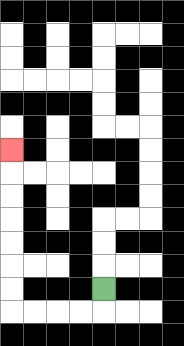{'start': '[4, 12]', 'end': '[0, 6]', 'path_directions': 'D,L,L,L,L,U,U,U,U,U,U,U', 'path_coordinates': '[[4, 12], [4, 13], [3, 13], [2, 13], [1, 13], [0, 13], [0, 12], [0, 11], [0, 10], [0, 9], [0, 8], [0, 7], [0, 6]]'}